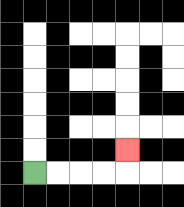{'start': '[1, 7]', 'end': '[5, 6]', 'path_directions': 'R,R,R,R,U', 'path_coordinates': '[[1, 7], [2, 7], [3, 7], [4, 7], [5, 7], [5, 6]]'}